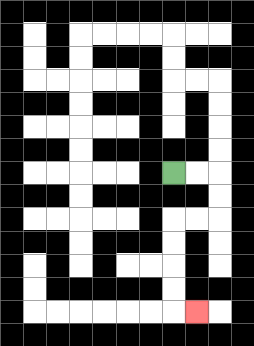{'start': '[7, 7]', 'end': '[8, 13]', 'path_directions': 'R,R,D,D,L,L,D,D,D,D,R', 'path_coordinates': '[[7, 7], [8, 7], [9, 7], [9, 8], [9, 9], [8, 9], [7, 9], [7, 10], [7, 11], [7, 12], [7, 13], [8, 13]]'}